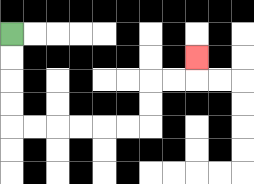{'start': '[0, 1]', 'end': '[8, 2]', 'path_directions': 'D,D,D,D,R,R,R,R,R,R,U,U,R,R,U', 'path_coordinates': '[[0, 1], [0, 2], [0, 3], [0, 4], [0, 5], [1, 5], [2, 5], [3, 5], [4, 5], [5, 5], [6, 5], [6, 4], [6, 3], [7, 3], [8, 3], [8, 2]]'}